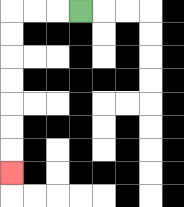{'start': '[3, 0]', 'end': '[0, 7]', 'path_directions': 'L,L,L,D,D,D,D,D,D,D', 'path_coordinates': '[[3, 0], [2, 0], [1, 0], [0, 0], [0, 1], [0, 2], [0, 3], [0, 4], [0, 5], [0, 6], [0, 7]]'}